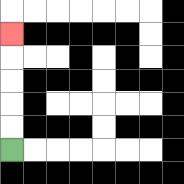{'start': '[0, 6]', 'end': '[0, 1]', 'path_directions': 'U,U,U,U,U', 'path_coordinates': '[[0, 6], [0, 5], [0, 4], [0, 3], [0, 2], [0, 1]]'}